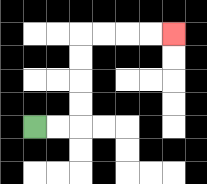{'start': '[1, 5]', 'end': '[7, 1]', 'path_directions': 'R,R,U,U,U,U,R,R,R,R', 'path_coordinates': '[[1, 5], [2, 5], [3, 5], [3, 4], [3, 3], [3, 2], [3, 1], [4, 1], [5, 1], [6, 1], [7, 1]]'}